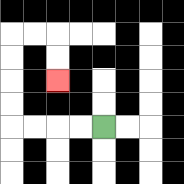{'start': '[4, 5]', 'end': '[2, 3]', 'path_directions': 'L,L,L,L,U,U,U,U,R,R,D,D', 'path_coordinates': '[[4, 5], [3, 5], [2, 5], [1, 5], [0, 5], [0, 4], [0, 3], [0, 2], [0, 1], [1, 1], [2, 1], [2, 2], [2, 3]]'}